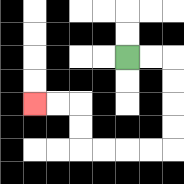{'start': '[5, 2]', 'end': '[1, 4]', 'path_directions': 'R,R,D,D,D,D,L,L,L,L,U,U,L,L', 'path_coordinates': '[[5, 2], [6, 2], [7, 2], [7, 3], [7, 4], [7, 5], [7, 6], [6, 6], [5, 6], [4, 6], [3, 6], [3, 5], [3, 4], [2, 4], [1, 4]]'}